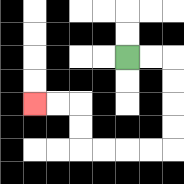{'start': '[5, 2]', 'end': '[1, 4]', 'path_directions': 'R,R,D,D,D,D,L,L,L,L,U,U,L,L', 'path_coordinates': '[[5, 2], [6, 2], [7, 2], [7, 3], [7, 4], [7, 5], [7, 6], [6, 6], [5, 6], [4, 6], [3, 6], [3, 5], [3, 4], [2, 4], [1, 4]]'}